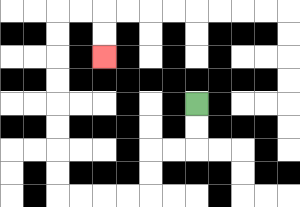{'start': '[8, 4]', 'end': '[4, 2]', 'path_directions': 'D,D,L,L,D,D,L,L,L,L,U,U,U,U,U,U,U,U,R,R,D,D', 'path_coordinates': '[[8, 4], [8, 5], [8, 6], [7, 6], [6, 6], [6, 7], [6, 8], [5, 8], [4, 8], [3, 8], [2, 8], [2, 7], [2, 6], [2, 5], [2, 4], [2, 3], [2, 2], [2, 1], [2, 0], [3, 0], [4, 0], [4, 1], [4, 2]]'}